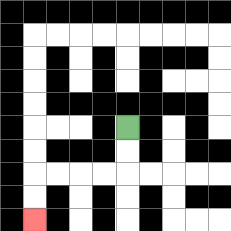{'start': '[5, 5]', 'end': '[1, 9]', 'path_directions': 'D,D,L,L,L,L,D,D', 'path_coordinates': '[[5, 5], [5, 6], [5, 7], [4, 7], [3, 7], [2, 7], [1, 7], [1, 8], [1, 9]]'}